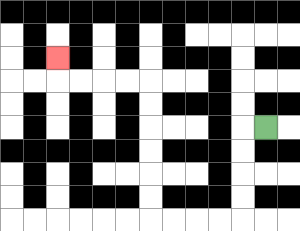{'start': '[11, 5]', 'end': '[2, 2]', 'path_directions': 'L,D,D,D,D,L,L,L,L,U,U,U,U,U,U,L,L,L,L,U', 'path_coordinates': '[[11, 5], [10, 5], [10, 6], [10, 7], [10, 8], [10, 9], [9, 9], [8, 9], [7, 9], [6, 9], [6, 8], [6, 7], [6, 6], [6, 5], [6, 4], [6, 3], [5, 3], [4, 3], [3, 3], [2, 3], [2, 2]]'}